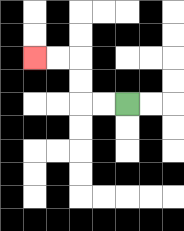{'start': '[5, 4]', 'end': '[1, 2]', 'path_directions': 'L,L,U,U,L,L', 'path_coordinates': '[[5, 4], [4, 4], [3, 4], [3, 3], [3, 2], [2, 2], [1, 2]]'}